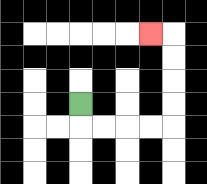{'start': '[3, 4]', 'end': '[6, 1]', 'path_directions': 'D,R,R,R,R,U,U,U,U,L', 'path_coordinates': '[[3, 4], [3, 5], [4, 5], [5, 5], [6, 5], [7, 5], [7, 4], [7, 3], [7, 2], [7, 1], [6, 1]]'}